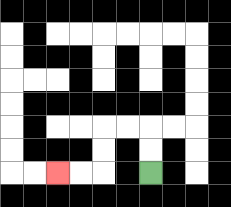{'start': '[6, 7]', 'end': '[2, 7]', 'path_directions': 'U,U,L,L,D,D,L,L', 'path_coordinates': '[[6, 7], [6, 6], [6, 5], [5, 5], [4, 5], [4, 6], [4, 7], [3, 7], [2, 7]]'}